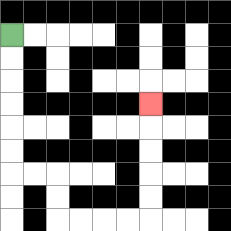{'start': '[0, 1]', 'end': '[6, 4]', 'path_directions': 'D,D,D,D,D,D,R,R,D,D,R,R,R,R,U,U,U,U,U', 'path_coordinates': '[[0, 1], [0, 2], [0, 3], [0, 4], [0, 5], [0, 6], [0, 7], [1, 7], [2, 7], [2, 8], [2, 9], [3, 9], [4, 9], [5, 9], [6, 9], [6, 8], [6, 7], [6, 6], [6, 5], [6, 4]]'}